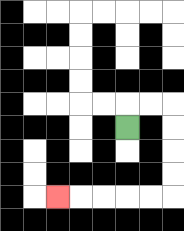{'start': '[5, 5]', 'end': '[2, 8]', 'path_directions': 'U,R,R,D,D,D,D,L,L,L,L,L', 'path_coordinates': '[[5, 5], [5, 4], [6, 4], [7, 4], [7, 5], [7, 6], [7, 7], [7, 8], [6, 8], [5, 8], [4, 8], [3, 8], [2, 8]]'}